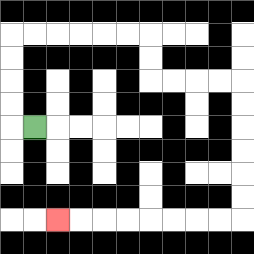{'start': '[1, 5]', 'end': '[2, 9]', 'path_directions': 'L,U,U,U,U,R,R,R,R,R,R,D,D,R,R,R,R,D,D,D,D,D,D,L,L,L,L,L,L,L,L', 'path_coordinates': '[[1, 5], [0, 5], [0, 4], [0, 3], [0, 2], [0, 1], [1, 1], [2, 1], [3, 1], [4, 1], [5, 1], [6, 1], [6, 2], [6, 3], [7, 3], [8, 3], [9, 3], [10, 3], [10, 4], [10, 5], [10, 6], [10, 7], [10, 8], [10, 9], [9, 9], [8, 9], [7, 9], [6, 9], [5, 9], [4, 9], [3, 9], [2, 9]]'}